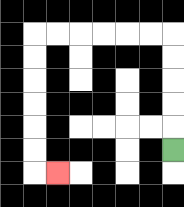{'start': '[7, 6]', 'end': '[2, 7]', 'path_directions': 'U,U,U,U,U,L,L,L,L,L,L,D,D,D,D,D,D,R', 'path_coordinates': '[[7, 6], [7, 5], [7, 4], [7, 3], [7, 2], [7, 1], [6, 1], [5, 1], [4, 1], [3, 1], [2, 1], [1, 1], [1, 2], [1, 3], [1, 4], [1, 5], [1, 6], [1, 7], [2, 7]]'}